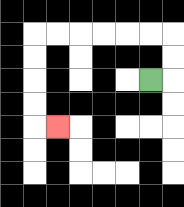{'start': '[6, 3]', 'end': '[2, 5]', 'path_directions': 'R,U,U,L,L,L,L,L,L,D,D,D,D,R', 'path_coordinates': '[[6, 3], [7, 3], [7, 2], [7, 1], [6, 1], [5, 1], [4, 1], [3, 1], [2, 1], [1, 1], [1, 2], [1, 3], [1, 4], [1, 5], [2, 5]]'}